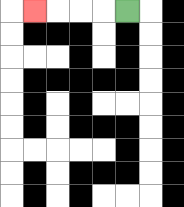{'start': '[5, 0]', 'end': '[1, 0]', 'path_directions': 'L,L,L,L', 'path_coordinates': '[[5, 0], [4, 0], [3, 0], [2, 0], [1, 0]]'}